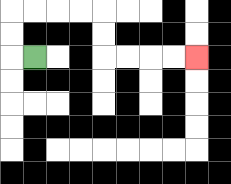{'start': '[1, 2]', 'end': '[8, 2]', 'path_directions': 'L,U,U,R,R,R,R,D,D,R,R,R,R', 'path_coordinates': '[[1, 2], [0, 2], [0, 1], [0, 0], [1, 0], [2, 0], [3, 0], [4, 0], [4, 1], [4, 2], [5, 2], [6, 2], [7, 2], [8, 2]]'}